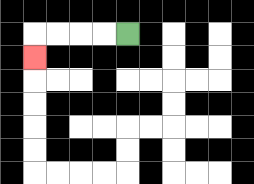{'start': '[5, 1]', 'end': '[1, 2]', 'path_directions': 'L,L,L,L,D', 'path_coordinates': '[[5, 1], [4, 1], [3, 1], [2, 1], [1, 1], [1, 2]]'}